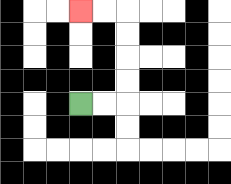{'start': '[3, 4]', 'end': '[3, 0]', 'path_directions': 'R,R,U,U,U,U,L,L', 'path_coordinates': '[[3, 4], [4, 4], [5, 4], [5, 3], [5, 2], [5, 1], [5, 0], [4, 0], [3, 0]]'}